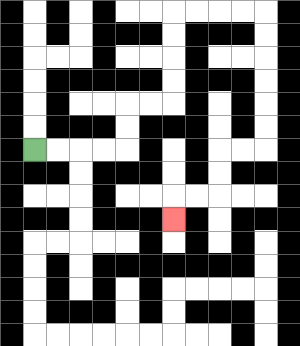{'start': '[1, 6]', 'end': '[7, 9]', 'path_directions': 'R,R,R,R,U,U,R,R,U,U,U,U,R,R,R,R,D,D,D,D,D,D,L,L,D,D,L,L,D', 'path_coordinates': '[[1, 6], [2, 6], [3, 6], [4, 6], [5, 6], [5, 5], [5, 4], [6, 4], [7, 4], [7, 3], [7, 2], [7, 1], [7, 0], [8, 0], [9, 0], [10, 0], [11, 0], [11, 1], [11, 2], [11, 3], [11, 4], [11, 5], [11, 6], [10, 6], [9, 6], [9, 7], [9, 8], [8, 8], [7, 8], [7, 9]]'}